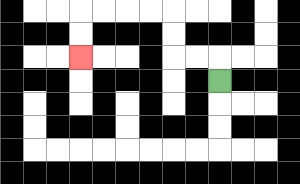{'start': '[9, 3]', 'end': '[3, 2]', 'path_directions': 'U,L,L,U,U,L,L,L,L,D,D', 'path_coordinates': '[[9, 3], [9, 2], [8, 2], [7, 2], [7, 1], [7, 0], [6, 0], [5, 0], [4, 0], [3, 0], [3, 1], [3, 2]]'}